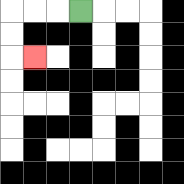{'start': '[3, 0]', 'end': '[1, 2]', 'path_directions': 'L,L,L,D,D,R', 'path_coordinates': '[[3, 0], [2, 0], [1, 0], [0, 0], [0, 1], [0, 2], [1, 2]]'}